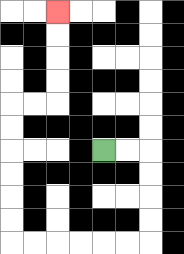{'start': '[4, 6]', 'end': '[2, 0]', 'path_directions': 'R,R,D,D,D,D,L,L,L,L,L,L,U,U,U,U,U,U,R,R,U,U,U,U', 'path_coordinates': '[[4, 6], [5, 6], [6, 6], [6, 7], [6, 8], [6, 9], [6, 10], [5, 10], [4, 10], [3, 10], [2, 10], [1, 10], [0, 10], [0, 9], [0, 8], [0, 7], [0, 6], [0, 5], [0, 4], [1, 4], [2, 4], [2, 3], [2, 2], [2, 1], [2, 0]]'}